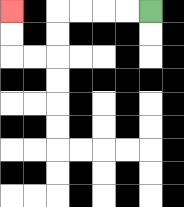{'start': '[6, 0]', 'end': '[0, 0]', 'path_directions': 'L,L,L,L,D,D,L,L,U,U', 'path_coordinates': '[[6, 0], [5, 0], [4, 0], [3, 0], [2, 0], [2, 1], [2, 2], [1, 2], [0, 2], [0, 1], [0, 0]]'}